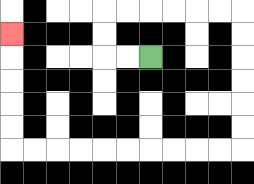{'start': '[6, 2]', 'end': '[0, 1]', 'path_directions': 'L,L,U,U,R,R,R,R,R,R,D,D,D,D,D,D,L,L,L,L,L,L,L,L,L,L,U,U,U,U,U', 'path_coordinates': '[[6, 2], [5, 2], [4, 2], [4, 1], [4, 0], [5, 0], [6, 0], [7, 0], [8, 0], [9, 0], [10, 0], [10, 1], [10, 2], [10, 3], [10, 4], [10, 5], [10, 6], [9, 6], [8, 6], [7, 6], [6, 6], [5, 6], [4, 6], [3, 6], [2, 6], [1, 6], [0, 6], [0, 5], [0, 4], [0, 3], [0, 2], [0, 1]]'}